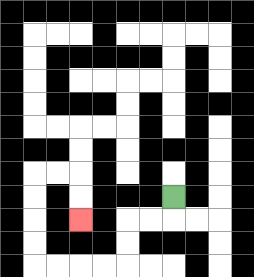{'start': '[7, 8]', 'end': '[3, 9]', 'path_directions': 'D,L,L,D,D,L,L,L,L,U,U,U,U,R,R,D,D', 'path_coordinates': '[[7, 8], [7, 9], [6, 9], [5, 9], [5, 10], [5, 11], [4, 11], [3, 11], [2, 11], [1, 11], [1, 10], [1, 9], [1, 8], [1, 7], [2, 7], [3, 7], [3, 8], [3, 9]]'}